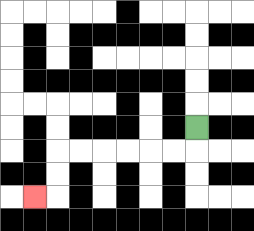{'start': '[8, 5]', 'end': '[1, 8]', 'path_directions': 'D,L,L,L,L,L,L,D,D,L', 'path_coordinates': '[[8, 5], [8, 6], [7, 6], [6, 6], [5, 6], [4, 6], [3, 6], [2, 6], [2, 7], [2, 8], [1, 8]]'}